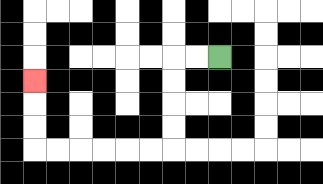{'start': '[9, 2]', 'end': '[1, 3]', 'path_directions': 'L,L,D,D,D,D,L,L,L,L,L,L,U,U,U', 'path_coordinates': '[[9, 2], [8, 2], [7, 2], [7, 3], [7, 4], [7, 5], [7, 6], [6, 6], [5, 6], [4, 6], [3, 6], [2, 6], [1, 6], [1, 5], [1, 4], [1, 3]]'}